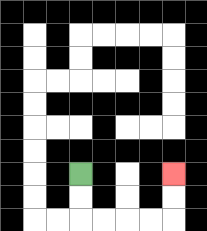{'start': '[3, 7]', 'end': '[7, 7]', 'path_directions': 'D,D,R,R,R,R,U,U', 'path_coordinates': '[[3, 7], [3, 8], [3, 9], [4, 9], [5, 9], [6, 9], [7, 9], [7, 8], [7, 7]]'}